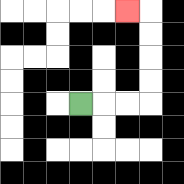{'start': '[3, 4]', 'end': '[5, 0]', 'path_directions': 'R,R,R,U,U,U,U,L', 'path_coordinates': '[[3, 4], [4, 4], [5, 4], [6, 4], [6, 3], [6, 2], [6, 1], [6, 0], [5, 0]]'}